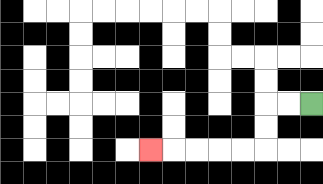{'start': '[13, 4]', 'end': '[6, 6]', 'path_directions': 'L,L,D,D,L,L,L,L,L', 'path_coordinates': '[[13, 4], [12, 4], [11, 4], [11, 5], [11, 6], [10, 6], [9, 6], [8, 6], [7, 6], [6, 6]]'}